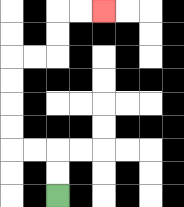{'start': '[2, 8]', 'end': '[4, 0]', 'path_directions': 'U,U,L,L,U,U,U,U,R,R,U,U,R,R', 'path_coordinates': '[[2, 8], [2, 7], [2, 6], [1, 6], [0, 6], [0, 5], [0, 4], [0, 3], [0, 2], [1, 2], [2, 2], [2, 1], [2, 0], [3, 0], [4, 0]]'}